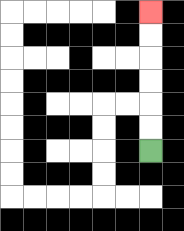{'start': '[6, 6]', 'end': '[6, 0]', 'path_directions': 'U,U,U,U,U,U', 'path_coordinates': '[[6, 6], [6, 5], [6, 4], [6, 3], [6, 2], [6, 1], [6, 0]]'}